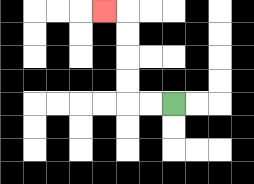{'start': '[7, 4]', 'end': '[4, 0]', 'path_directions': 'L,L,U,U,U,U,L', 'path_coordinates': '[[7, 4], [6, 4], [5, 4], [5, 3], [5, 2], [5, 1], [5, 0], [4, 0]]'}